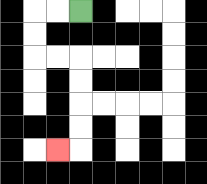{'start': '[3, 0]', 'end': '[2, 6]', 'path_directions': 'L,L,D,D,R,R,D,D,D,D,L', 'path_coordinates': '[[3, 0], [2, 0], [1, 0], [1, 1], [1, 2], [2, 2], [3, 2], [3, 3], [3, 4], [3, 5], [3, 6], [2, 6]]'}